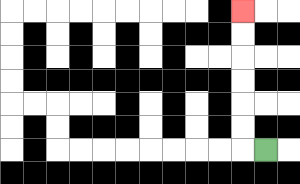{'start': '[11, 6]', 'end': '[10, 0]', 'path_directions': 'L,U,U,U,U,U,U', 'path_coordinates': '[[11, 6], [10, 6], [10, 5], [10, 4], [10, 3], [10, 2], [10, 1], [10, 0]]'}